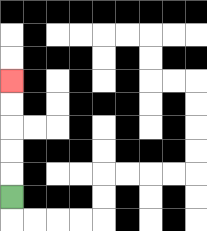{'start': '[0, 8]', 'end': '[0, 3]', 'path_directions': 'U,U,U,U,U', 'path_coordinates': '[[0, 8], [0, 7], [0, 6], [0, 5], [0, 4], [0, 3]]'}